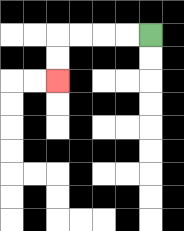{'start': '[6, 1]', 'end': '[2, 3]', 'path_directions': 'L,L,L,L,D,D', 'path_coordinates': '[[6, 1], [5, 1], [4, 1], [3, 1], [2, 1], [2, 2], [2, 3]]'}